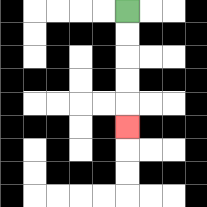{'start': '[5, 0]', 'end': '[5, 5]', 'path_directions': 'D,D,D,D,D', 'path_coordinates': '[[5, 0], [5, 1], [5, 2], [5, 3], [5, 4], [5, 5]]'}